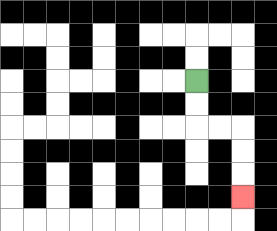{'start': '[8, 3]', 'end': '[10, 8]', 'path_directions': 'D,D,R,R,D,D,D', 'path_coordinates': '[[8, 3], [8, 4], [8, 5], [9, 5], [10, 5], [10, 6], [10, 7], [10, 8]]'}